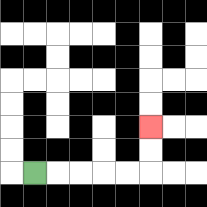{'start': '[1, 7]', 'end': '[6, 5]', 'path_directions': 'R,R,R,R,R,U,U', 'path_coordinates': '[[1, 7], [2, 7], [3, 7], [4, 7], [5, 7], [6, 7], [6, 6], [6, 5]]'}